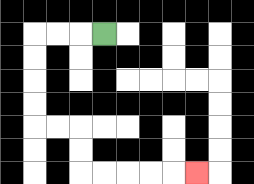{'start': '[4, 1]', 'end': '[8, 7]', 'path_directions': 'L,L,L,D,D,D,D,R,R,D,D,R,R,R,R,R', 'path_coordinates': '[[4, 1], [3, 1], [2, 1], [1, 1], [1, 2], [1, 3], [1, 4], [1, 5], [2, 5], [3, 5], [3, 6], [3, 7], [4, 7], [5, 7], [6, 7], [7, 7], [8, 7]]'}